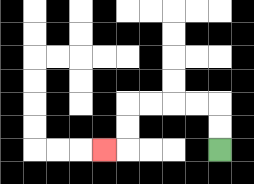{'start': '[9, 6]', 'end': '[4, 6]', 'path_directions': 'U,U,L,L,L,L,D,D,L', 'path_coordinates': '[[9, 6], [9, 5], [9, 4], [8, 4], [7, 4], [6, 4], [5, 4], [5, 5], [5, 6], [4, 6]]'}